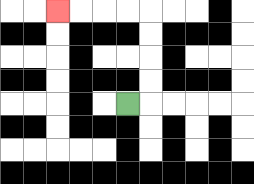{'start': '[5, 4]', 'end': '[2, 0]', 'path_directions': 'R,U,U,U,U,L,L,L,L', 'path_coordinates': '[[5, 4], [6, 4], [6, 3], [6, 2], [6, 1], [6, 0], [5, 0], [4, 0], [3, 0], [2, 0]]'}